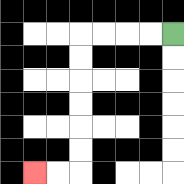{'start': '[7, 1]', 'end': '[1, 7]', 'path_directions': 'L,L,L,L,D,D,D,D,D,D,L,L', 'path_coordinates': '[[7, 1], [6, 1], [5, 1], [4, 1], [3, 1], [3, 2], [3, 3], [3, 4], [3, 5], [3, 6], [3, 7], [2, 7], [1, 7]]'}